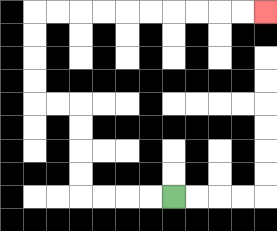{'start': '[7, 8]', 'end': '[11, 0]', 'path_directions': 'L,L,L,L,U,U,U,U,L,L,U,U,U,U,R,R,R,R,R,R,R,R,R,R', 'path_coordinates': '[[7, 8], [6, 8], [5, 8], [4, 8], [3, 8], [3, 7], [3, 6], [3, 5], [3, 4], [2, 4], [1, 4], [1, 3], [1, 2], [1, 1], [1, 0], [2, 0], [3, 0], [4, 0], [5, 0], [6, 0], [7, 0], [8, 0], [9, 0], [10, 0], [11, 0]]'}